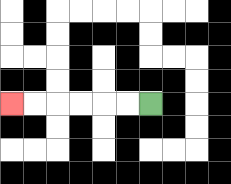{'start': '[6, 4]', 'end': '[0, 4]', 'path_directions': 'L,L,L,L,L,L', 'path_coordinates': '[[6, 4], [5, 4], [4, 4], [3, 4], [2, 4], [1, 4], [0, 4]]'}